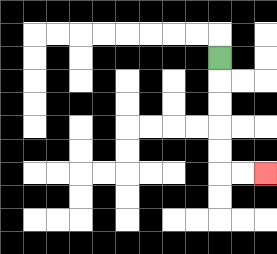{'start': '[9, 2]', 'end': '[11, 7]', 'path_directions': 'D,D,D,D,D,R,R', 'path_coordinates': '[[9, 2], [9, 3], [9, 4], [9, 5], [9, 6], [9, 7], [10, 7], [11, 7]]'}